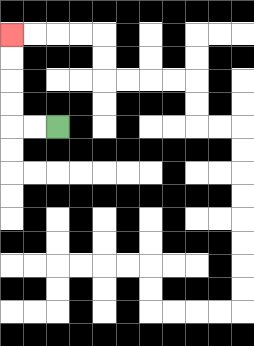{'start': '[2, 5]', 'end': '[0, 1]', 'path_directions': 'L,L,U,U,U,U', 'path_coordinates': '[[2, 5], [1, 5], [0, 5], [0, 4], [0, 3], [0, 2], [0, 1]]'}